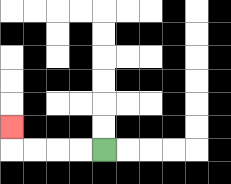{'start': '[4, 6]', 'end': '[0, 5]', 'path_directions': 'L,L,L,L,U', 'path_coordinates': '[[4, 6], [3, 6], [2, 6], [1, 6], [0, 6], [0, 5]]'}